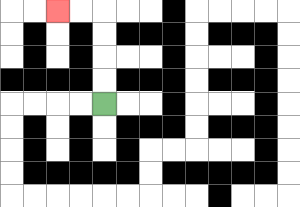{'start': '[4, 4]', 'end': '[2, 0]', 'path_directions': 'U,U,U,U,L,L', 'path_coordinates': '[[4, 4], [4, 3], [4, 2], [4, 1], [4, 0], [3, 0], [2, 0]]'}